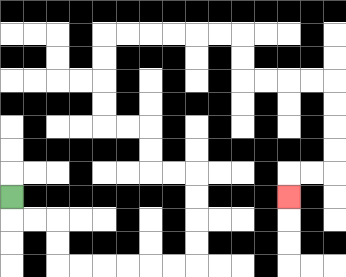{'start': '[0, 8]', 'end': '[12, 8]', 'path_directions': 'D,R,R,D,D,R,R,R,R,R,R,U,U,U,U,L,L,U,U,L,L,U,U,U,U,R,R,R,R,R,R,D,D,R,R,R,R,D,D,D,D,L,L,D', 'path_coordinates': '[[0, 8], [0, 9], [1, 9], [2, 9], [2, 10], [2, 11], [3, 11], [4, 11], [5, 11], [6, 11], [7, 11], [8, 11], [8, 10], [8, 9], [8, 8], [8, 7], [7, 7], [6, 7], [6, 6], [6, 5], [5, 5], [4, 5], [4, 4], [4, 3], [4, 2], [4, 1], [5, 1], [6, 1], [7, 1], [8, 1], [9, 1], [10, 1], [10, 2], [10, 3], [11, 3], [12, 3], [13, 3], [14, 3], [14, 4], [14, 5], [14, 6], [14, 7], [13, 7], [12, 7], [12, 8]]'}